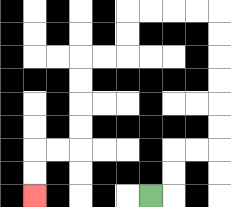{'start': '[6, 8]', 'end': '[1, 8]', 'path_directions': 'R,U,U,R,R,U,U,U,U,U,U,L,L,L,L,D,D,L,L,D,D,D,D,L,L,D,D', 'path_coordinates': '[[6, 8], [7, 8], [7, 7], [7, 6], [8, 6], [9, 6], [9, 5], [9, 4], [9, 3], [9, 2], [9, 1], [9, 0], [8, 0], [7, 0], [6, 0], [5, 0], [5, 1], [5, 2], [4, 2], [3, 2], [3, 3], [3, 4], [3, 5], [3, 6], [2, 6], [1, 6], [1, 7], [1, 8]]'}